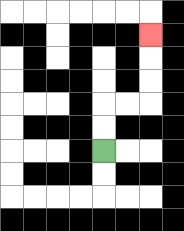{'start': '[4, 6]', 'end': '[6, 1]', 'path_directions': 'U,U,R,R,U,U,U', 'path_coordinates': '[[4, 6], [4, 5], [4, 4], [5, 4], [6, 4], [6, 3], [6, 2], [6, 1]]'}